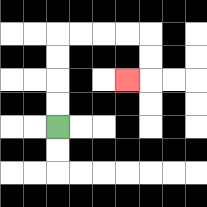{'start': '[2, 5]', 'end': '[5, 3]', 'path_directions': 'U,U,U,U,R,R,R,R,D,D,L', 'path_coordinates': '[[2, 5], [2, 4], [2, 3], [2, 2], [2, 1], [3, 1], [4, 1], [5, 1], [6, 1], [6, 2], [6, 3], [5, 3]]'}